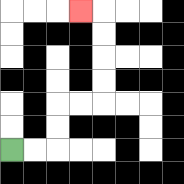{'start': '[0, 6]', 'end': '[3, 0]', 'path_directions': 'R,R,U,U,R,R,U,U,U,U,L', 'path_coordinates': '[[0, 6], [1, 6], [2, 6], [2, 5], [2, 4], [3, 4], [4, 4], [4, 3], [4, 2], [4, 1], [4, 0], [3, 0]]'}